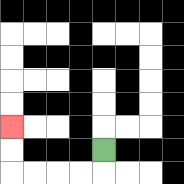{'start': '[4, 6]', 'end': '[0, 5]', 'path_directions': 'D,L,L,L,L,U,U', 'path_coordinates': '[[4, 6], [4, 7], [3, 7], [2, 7], [1, 7], [0, 7], [0, 6], [0, 5]]'}